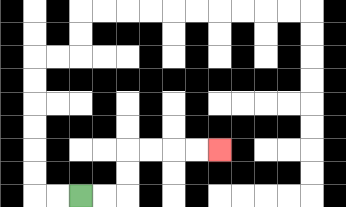{'start': '[3, 8]', 'end': '[9, 6]', 'path_directions': 'R,R,U,U,R,R,R,R', 'path_coordinates': '[[3, 8], [4, 8], [5, 8], [5, 7], [5, 6], [6, 6], [7, 6], [8, 6], [9, 6]]'}